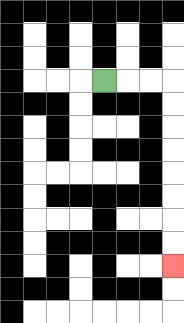{'start': '[4, 3]', 'end': '[7, 11]', 'path_directions': 'R,R,R,D,D,D,D,D,D,D,D', 'path_coordinates': '[[4, 3], [5, 3], [6, 3], [7, 3], [7, 4], [7, 5], [7, 6], [7, 7], [7, 8], [7, 9], [7, 10], [7, 11]]'}